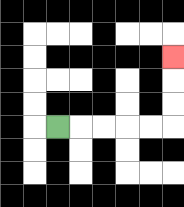{'start': '[2, 5]', 'end': '[7, 2]', 'path_directions': 'R,R,R,R,R,U,U,U', 'path_coordinates': '[[2, 5], [3, 5], [4, 5], [5, 5], [6, 5], [7, 5], [7, 4], [7, 3], [7, 2]]'}